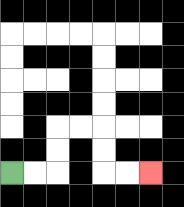{'start': '[0, 7]', 'end': '[6, 7]', 'path_directions': 'R,R,U,U,R,R,D,D,R,R', 'path_coordinates': '[[0, 7], [1, 7], [2, 7], [2, 6], [2, 5], [3, 5], [4, 5], [4, 6], [4, 7], [5, 7], [6, 7]]'}